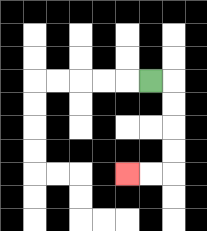{'start': '[6, 3]', 'end': '[5, 7]', 'path_directions': 'R,D,D,D,D,L,L', 'path_coordinates': '[[6, 3], [7, 3], [7, 4], [7, 5], [7, 6], [7, 7], [6, 7], [5, 7]]'}